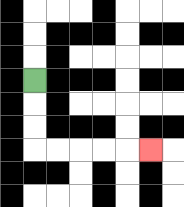{'start': '[1, 3]', 'end': '[6, 6]', 'path_directions': 'D,D,D,R,R,R,R,R', 'path_coordinates': '[[1, 3], [1, 4], [1, 5], [1, 6], [2, 6], [3, 6], [4, 6], [5, 6], [6, 6]]'}